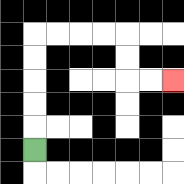{'start': '[1, 6]', 'end': '[7, 3]', 'path_directions': 'U,U,U,U,U,R,R,R,R,D,D,R,R', 'path_coordinates': '[[1, 6], [1, 5], [1, 4], [1, 3], [1, 2], [1, 1], [2, 1], [3, 1], [4, 1], [5, 1], [5, 2], [5, 3], [6, 3], [7, 3]]'}